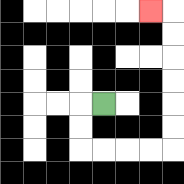{'start': '[4, 4]', 'end': '[6, 0]', 'path_directions': 'L,D,D,R,R,R,R,U,U,U,U,U,U,L', 'path_coordinates': '[[4, 4], [3, 4], [3, 5], [3, 6], [4, 6], [5, 6], [6, 6], [7, 6], [7, 5], [7, 4], [7, 3], [7, 2], [7, 1], [7, 0], [6, 0]]'}